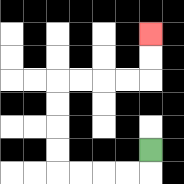{'start': '[6, 6]', 'end': '[6, 1]', 'path_directions': 'D,L,L,L,L,U,U,U,U,R,R,R,R,U,U', 'path_coordinates': '[[6, 6], [6, 7], [5, 7], [4, 7], [3, 7], [2, 7], [2, 6], [2, 5], [2, 4], [2, 3], [3, 3], [4, 3], [5, 3], [6, 3], [6, 2], [6, 1]]'}